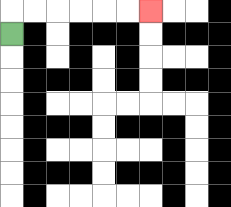{'start': '[0, 1]', 'end': '[6, 0]', 'path_directions': 'U,R,R,R,R,R,R', 'path_coordinates': '[[0, 1], [0, 0], [1, 0], [2, 0], [3, 0], [4, 0], [5, 0], [6, 0]]'}